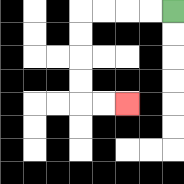{'start': '[7, 0]', 'end': '[5, 4]', 'path_directions': 'L,L,L,L,D,D,D,D,R,R', 'path_coordinates': '[[7, 0], [6, 0], [5, 0], [4, 0], [3, 0], [3, 1], [3, 2], [3, 3], [3, 4], [4, 4], [5, 4]]'}